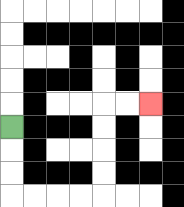{'start': '[0, 5]', 'end': '[6, 4]', 'path_directions': 'D,D,D,R,R,R,R,U,U,U,U,R,R', 'path_coordinates': '[[0, 5], [0, 6], [0, 7], [0, 8], [1, 8], [2, 8], [3, 8], [4, 8], [4, 7], [4, 6], [4, 5], [4, 4], [5, 4], [6, 4]]'}